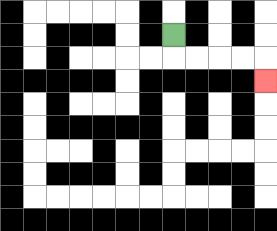{'start': '[7, 1]', 'end': '[11, 3]', 'path_directions': 'D,R,R,R,R,D', 'path_coordinates': '[[7, 1], [7, 2], [8, 2], [9, 2], [10, 2], [11, 2], [11, 3]]'}